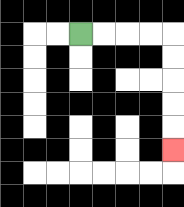{'start': '[3, 1]', 'end': '[7, 6]', 'path_directions': 'R,R,R,R,D,D,D,D,D', 'path_coordinates': '[[3, 1], [4, 1], [5, 1], [6, 1], [7, 1], [7, 2], [7, 3], [7, 4], [7, 5], [7, 6]]'}